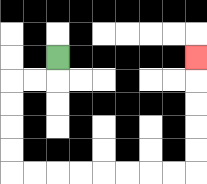{'start': '[2, 2]', 'end': '[8, 2]', 'path_directions': 'D,L,L,D,D,D,D,R,R,R,R,R,R,R,R,U,U,U,U,U', 'path_coordinates': '[[2, 2], [2, 3], [1, 3], [0, 3], [0, 4], [0, 5], [0, 6], [0, 7], [1, 7], [2, 7], [3, 7], [4, 7], [5, 7], [6, 7], [7, 7], [8, 7], [8, 6], [8, 5], [8, 4], [8, 3], [8, 2]]'}